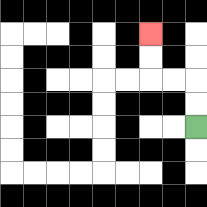{'start': '[8, 5]', 'end': '[6, 1]', 'path_directions': 'U,U,L,L,U,U', 'path_coordinates': '[[8, 5], [8, 4], [8, 3], [7, 3], [6, 3], [6, 2], [6, 1]]'}